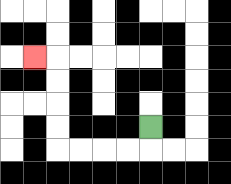{'start': '[6, 5]', 'end': '[1, 2]', 'path_directions': 'D,L,L,L,L,U,U,U,U,L', 'path_coordinates': '[[6, 5], [6, 6], [5, 6], [4, 6], [3, 6], [2, 6], [2, 5], [2, 4], [2, 3], [2, 2], [1, 2]]'}